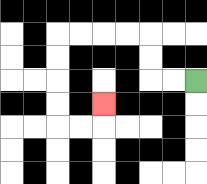{'start': '[8, 3]', 'end': '[4, 4]', 'path_directions': 'L,L,U,U,L,L,L,L,D,D,D,D,R,R,U', 'path_coordinates': '[[8, 3], [7, 3], [6, 3], [6, 2], [6, 1], [5, 1], [4, 1], [3, 1], [2, 1], [2, 2], [2, 3], [2, 4], [2, 5], [3, 5], [4, 5], [4, 4]]'}